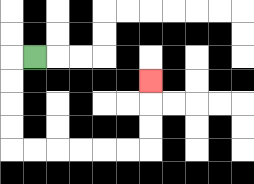{'start': '[1, 2]', 'end': '[6, 3]', 'path_directions': 'L,D,D,D,D,R,R,R,R,R,R,U,U,U', 'path_coordinates': '[[1, 2], [0, 2], [0, 3], [0, 4], [0, 5], [0, 6], [1, 6], [2, 6], [3, 6], [4, 6], [5, 6], [6, 6], [6, 5], [6, 4], [6, 3]]'}